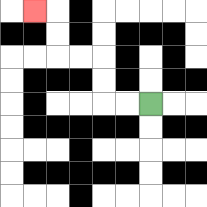{'start': '[6, 4]', 'end': '[1, 0]', 'path_directions': 'L,L,U,U,L,L,U,U,L', 'path_coordinates': '[[6, 4], [5, 4], [4, 4], [4, 3], [4, 2], [3, 2], [2, 2], [2, 1], [2, 0], [1, 0]]'}